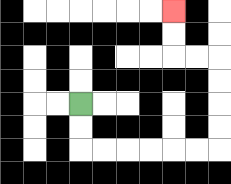{'start': '[3, 4]', 'end': '[7, 0]', 'path_directions': 'D,D,R,R,R,R,R,R,U,U,U,U,L,L,U,U', 'path_coordinates': '[[3, 4], [3, 5], [3, 6], [4, 6], [5, 6], [6, 6], [7, 6], [8, 6], [9, 6], [9, 5], [9, 4], [9, 3], [9, 2], [8, 2], [7, 2], [7, 1], [7, 0]]'}